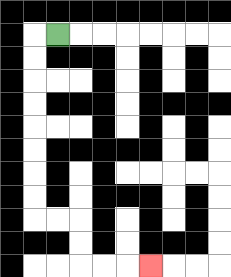{'start': '[2, 1]', 'end': '[6, 11]', 'path_directions': 'L,D,D,D,D,D,D,D,D,R,R,D,D,R,R,R', 'path_coordinates': '[[2, 1], [1, 1], [1, 2], [1, 3], [1, 4], [1, 5], [1, 6], [1, 7], [1, 8], [1, 9], [2, 9], [3, 9], [3, 10], [3, 11], [4, 11], [5, 11], [6, 11]]'}